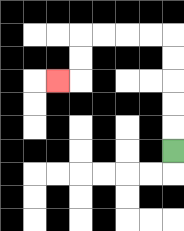{'start': '[7, 6]', 'end': '[2, 3]', 'path_directions': 'U,U,U,U,U,L,L,L,L,D,D,L', 'path_coordinates': '[[7, 6], [7, 5], [7, 4], [7, 3], [7, 2], [7, 1], [6, 1], [5, 1], [4, 1], [3, 1], [3, 2], [3, 3], [2, 3]]'}